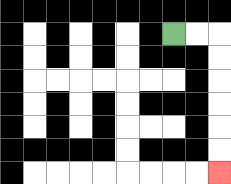{'start': '[7, 1]', 'end': '[9, 7]', 'path_directions': 'R,R,D,D,D,D,D,D', 'path_coordinates': '[[7, 1], [8, 1], [9, 1], [9, 2], [9, 3], [9, 4], [9, 5], [9, 6], [9, 7]]'}